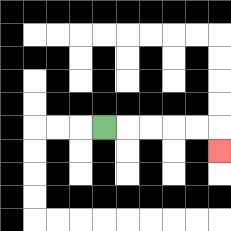{'start': '[4, 5]', 'end': '[9, 6]', 'path_directions': 'R,R,R,R,R,D', 'path_coordinates': '[[4, 5], [5, 5], [6, 5], [7, 5], [8, 5], [9, 5], [9, 6]]'}